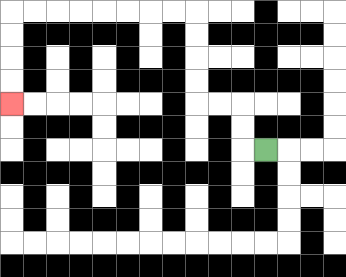{'start': '[11, 6]', 'end': '[0, 4]', 'path_directions': 'L,U,U,L,L,U,U,U,U,L,L,L,L,L,L,L,L,D,D,D,D', 'path_coordinates': '[[11, 6], [10, 6], [10, 5], [10, 4], [9, 4], [8, 4], [8, 3], [8, 2], [8, 1], [8, 0], [7, 0], [6, 0], [5, 0], [4, 0], [3, 0], [2, 0], [1, 0], [0, 0], [0, 1], [0, 2], [0, 3], [0, 4]]'}